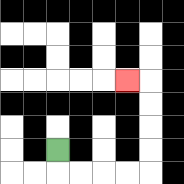{'start': '[2, 6]', 'end': '[5, 3]', 'path_directions': 'D,R,R,R,R,U,U,U,U,L', 'path_coordinates': '[[2, 6], [2, 7], [3, 7], [4, 7], [5, 7], [6, 7], [6, 6], [6, 5], [6, 4], [6, 3], [5, 3]]'}